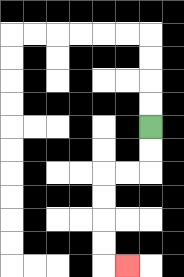{'start': '[6, 5]', 'end': '[5, 11]', 'path_directions': 'D,D,L,L,D,D,D,D,R', 'path_coordinates': '[[6, 5], [6, 6], [6, 7], [5, 7], [4, 7], [4, 8], [4, 9], [4, 10], [4, 11], [5, 11]]'}